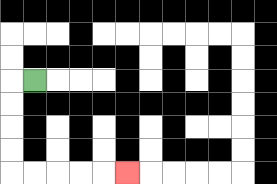{'start': '[1, 3]', 'end': '[5, 7]', 'path_directions': 'L,D,D,D,D,R,R,R,R,R', 'path_coordinates': '[[1, 3], [0, 3], [0, 4], [0, 5], [0, 6], [0, 7], [1, 7], [2, 7], [3, 7], [4, 7], [5, 7]]'}